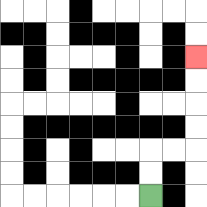{'start': '[6, 8]', 'end': '[8, 2]', 'path_directions': 'U,U,R,R,U,U,U,U', 'path_coordinates': '[[6, 8], [6, 7], [6, 6], [7, 6], [8, 6], [8, 5], [8, 4], [8, 3], [8, 2]]'}